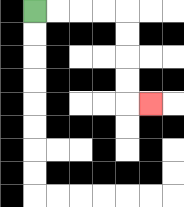{'start': '[1, 0]', 'end': '[6, 4]', 'path_directions': 'R,R,R,R,D,D,D,D,R', 'path_coordinates': '[[1, 0], [2, 0], [3, 0], [4, 0], [5, 0], [5, 1], [5, 2], [5, 3], [5, 4], [6, 4]]'}